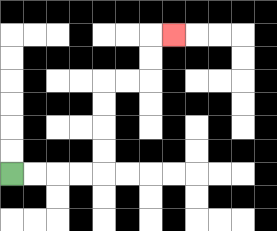{'start': '[0, 7]', 'end': '[7, 1]', 'path_directions': 'R,R,R,R,U,U,U,U,R,R,U,U,R', 'path_coordinates': '[[0, 7], [1, 7], [2, 7], [3, 7], [4, 7], [4, 6], [4, 5], [4, 4], [4, 3], [5, 3], [6, 3], [6, 2], [6, 1], [7, 1]]'}